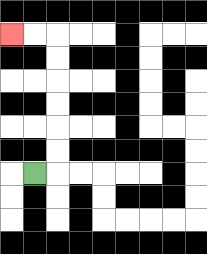{'start': '[1, 7]', 'end': '[0, 1]', 'path_directions': 'R,U,U,U,U,U,U,L,L', 'path_coordinates': '[[1, 7], [2, 7], [2, 6], [2, 5], [2, 4], [2, 3], [2, 2], [2, 1], [1, 1], [0, 1]]'}